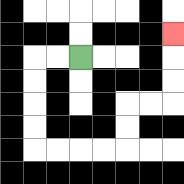{'start': '[3, 2]', 'end': '[7, 1]', 'path_directions': 'L,L,D,D,D,D,R,R,R,R,U,U,R,R,U,U,U', 'path_coordinates': '[[3, 2], [2, 2], [1, 2], [1, 3], [1, 4], [1, 5], [1, 6], [2, 6], [3, 6], [4, 6], [5, 6], [5, 5], [5, 4], [6, 4], [7, 4], [7, 3], [7, 2], [7, 1]]'}